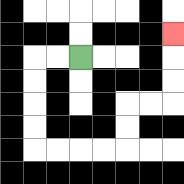{'start': '[3, 2]', 'end': '[7, 1]', 'path_directions': 'L,L,D,D,D,D,R,R,R,R,U,U,R,R,U,U,U', 'path_coordinates': '[[3, 2], [2, 2], [1, 2], [1, 3], [1, 4], [1, 5], [1, 6], [2, 6], [3, 6], [4, 6], [5, 6], [5, 5], [5, 4], [6, 4], [7, 4], [7, 3], [7, 2], [7, 1]]'}